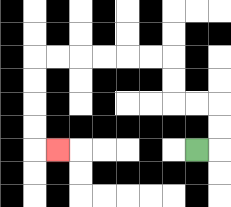{'start': '[8, 6]', 'end': '[2, 6]', 'path_directions': 'R,U,U,L,L,U,U,L,L,L,L,L,L,D,D,D,D,R', 'path_coordinates': '[[8, 6], [9, 6], [9, 5], [9, 4], [8, 4], [7, 4], [7, 3], [7, 2], [6, 2], [5, 2], [4, 2], [3, 2], [2, 2], [1, 2], [1, 3], [1, 4], [1, 5], [1, 6], [2, 6]]'}